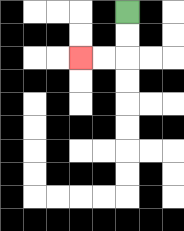{'start': '[5, 0]', 'end': '[3, 2]', 'path_directions': 'D,D,L,L', 'path_coordinates': '[[5, 0], [5, 1], [5, 2], [4, 2], [3, 2]]'}